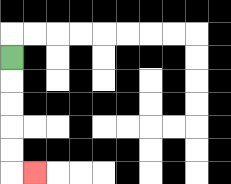{'start': '[0, 2]', 'end': '[1, 7]', 'path_directions': 'D,D,D,D,D,R', 'path_coordinates': '[[0, 2], [0, 3], [0, 4], [0, 5], [0, 6], [0, 7], [1, 7]]'}